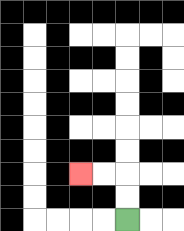{'start': '[5, 9]', 'end': '[3, 7]', 'path_directions': 'U,U,L,L', 'path_coordinates': '[[5, 9], [5, 8], [5, 7], [4, 7], [3, 7]]'}